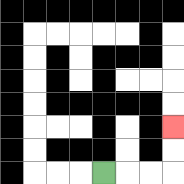{'start': '[4, 7]', 'end': '[7, 5]', 'path_directions': 'R,R,R,U,U', 'path_coordinates': '[[4, 7], [5, 7], [6, 7], [7, 7], [7, 6], [7, 5]]'}